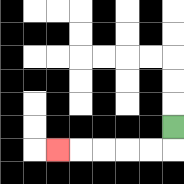{'start': '[7, 5]', 'end': '[2, 6]', 'path_directions': 'D,L,L,L,L,L', 'path_coordinates': '[[7, 5], [7, 6], [6, 6], [5, 6], [4, 6], [3, 6], [2, 6]]'}